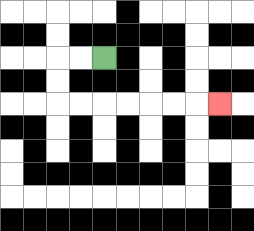{'start': '[4, 2]', 'end': '[9, 4]', 'path_directions': 'L,L,D,D,R,R,R,R,R,R,R', 'path_coordinates': '[[4, 2], [3, 2], [2, 2], [2, 3], [2, 4], [3, 4], [4, 4], [5, 4], [6, 4], [7, 4], [8, 4], [9, 4]]'}